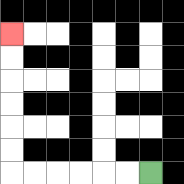{'start': '[6, 7]', 'end': '[0, 1]', 'path_directions': 'L,L,L,L,L,L,U,U,U,U,U,U', 'path_coordinates': '[[6, 7], [5, 7], [4, 7], [3, 7], [2, 7], [1, 7], [0, 7], [0, 6], [0, 5], [0, 4], [0, 3], [0, 2], [0, 1]]'}